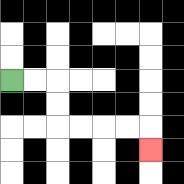{'start': '[0, 3]', 'end': '[6, 6]', 'path_directions': 'R,R,D,D,R,R,R,R,D', 'path_coordinates': '[[0, 3], [1, 3], [2, 3], [2, 4], [2, 5], [3, 5], [4, 5], [5, 5], [6, 5], [6, 6]]'}